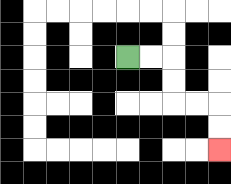{'start': '[5, 2]', 'end': '[9, 6]', 'path_directions': 'R,R,D,D,R,R,D,D', 'path_coordinates': '[[5, 2], [6, 2], [7, 2], [7, 3], [7, 4], [8, 4], [9, 4], [9, 5], [9, 6]]'}